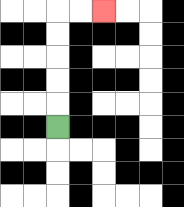{'start': '[2, 5]', 'end': '[4, 0]', 'path_directions': 'U,U,U,U,U,R,R', 'path_coordinates': '[[2, 5], [2, 4], [2, 3], [2, 2], [2, 1], [2, 0], [3, 0], [4, 0]]'}